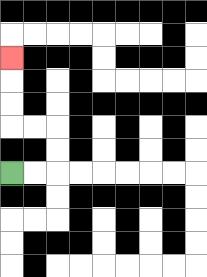{'start': '[0, 7]', 'end': '[0, 2]', 'path_directions': 'R,R,U,U,L,L,U,U,U', 'path_coordinates': '[[0, 7], [1, 7], [2, 7], [2, 6], [2, 5], [1, 5], [0, 5], [0, 4], [0, 3], [0, 2]]'}